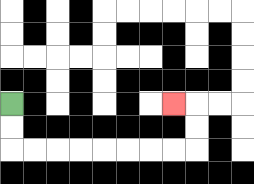{'start': '[0, 4]', 'end': '[7, 4]', 'path_directions': 'D,D,R,R,R,R,R,R,R,R,U,U,L', 'path_coordinates': '[[0, 4], [0, 5], [0, 6], [1, 6], [2, 6], [3, 6], [4, 6], [5, 6], [6, 6], [7, 6], [8, 6], [8, 5], [8, 4], [7, 4]]'}